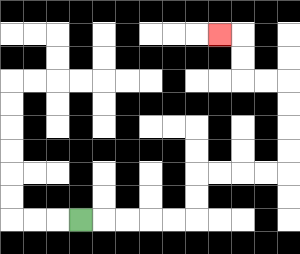{'start': '[3, 9]', 'end': '[9, 1]', 'path_directions': 'R,R,R,R,R,U,U,R,R,R,R,U,U,U,U,L,L,U,U,L', 'path_coordinates': '[[3, 9], [4, 9], [5, 9], [6, 9], [7, 9], [8, 9], [8, 8], [8, 7], [9, 7], [10, 7], [11, 7], [12, 7], [12, 6], [12, 5], [12, 4], [12, 3], [11, 3], [10, 3], [10, 2], [10, 1], [9, 1]]'}